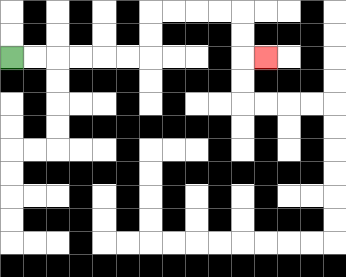{'start': '[0, 2]', 'end': '[11, 2]', 'path_directions': 'R,R,R,R,R,R,U,U,R,R,R,R,D,D,R', 'path_coordinates': '[[0, 2], [1, 2], [2, 2], [3, 2], [4, 2], [5, 2], [6, 2], [6, 1], [6, 0], [7, 0], [8, 0], [9, 0], [10, 0], [10, 1], [10, 2], [11, 2]]'}